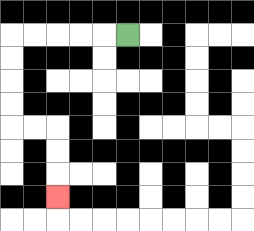{'start': '[5, 1]', 'end': '[2, 8]', 'path_directions': 'L,L,L,L,L,D,D,D,D,R,R,D,D,D', 'path_coordinates': '[[5, 1], [4, 1], [3, 1], [2, 1], [1, 1], [0, 1], [0, 2], [0, 3], [0, 4], [0, 5], [1, 5], [2, 5], [2, 6], [2, 7], [2, 8]]'}